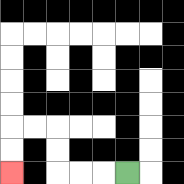{'start': '[5, 7]', 'end': '[0, 7]', 'path_directions': 'L,L,L,U,U,L,L,D,D', 'path_coordinates': '[[5, 7], [4, 7], [3, 7], [2, 7], [2, 6], [2, 5], [1, 5], [0, 5], [0, 6], [0, 7]]'}